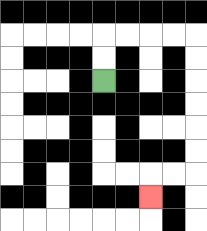{'start': '[4, 3]', 'end': '[6, 8]', 'path_directions': 'U,U,R,R,R,R,D,D,D,D,D,D,L,L,D', 'path_coordinates': '[[4, 3], [4, 2], [4, 1], [5, 1], [6, 1], [7, 1], [8, 1], [8, 2], [8, 3], [8, 4], [8, 5], [8, 6], [8, 7], [7, 7], [6, 7], [6, 8]]'}